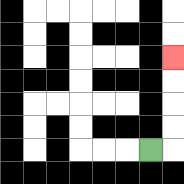{'start': '[6, 6]', 'end': '[7, 2]', 'path_directions': 'R,U,U,U,U', 'path_coordinates': '[[6, 6], [7, 6], [7, 5], [7, 4], [7, 3], [7, 2]]'}